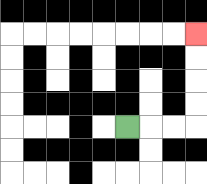{'start': '[5, 5]', 'end': '[8, 1]', 'path_directions': 'R,R,R,U,U,U,U', 'path_coordinates': '[[5, 5], [6, 5], [7, 5], [8, 5], [8, 4], [8, 3], [8, 2], [8, 1]]'}